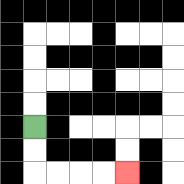{'start': '[1, 5]', 'end': '[5, 7]', 'path_directions': 'D,D,R,R,R,R', 'path_coordinates': '[[1, 5], [1, 6], [1, 7], [2, 7], [3, 7], [4, 7], [5, 7]]'}